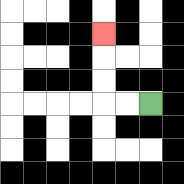{'start': '[6, 4]', 'end': '[4, 1]', 'path_directions': 'L,L,U,U,U', 'path_coordinates': '[[6, 4], [5, 4], [4, 4], [4, 3], [4, 2], [4, 1]]'}